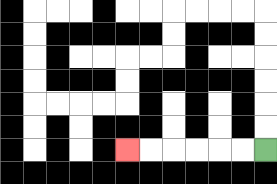{'start': '[11, 6]', 'end': '[5, 6]', 'path_directions': 'L,L,L,L,L,L', 'path_coordinates': '[[11, 6], [10, 6], [9, 6], [8, 6], [7, 6], [6, 6], [5, 6]]'}